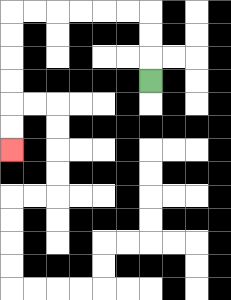{'start': '[6, 3]', 'end': '[0, 6]', 'path_directions': 'U,U,U,L,L,L,L,L,L,D,D,D,D,D,D', 'path_coordinates': '[[6, 3], [6, 2], [6, 1], [6, 0], [5, 0], [4, 0], [3, 0], [2, 0], [1, 0], [0, 0], [0, 1], [0, 2], [0, 3], [0, 4], [0, 5], [0, 6]]'}